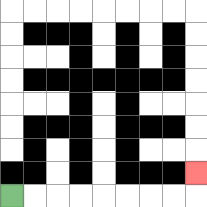{'start': '[0, 8]', 'end': '[8, 7]', 'path_directions': 'R,R,R,R,R,R,R,R,U', 'path_coordinates': '[[0, 8], [1, 8], [2, 8], [3, 8], [4, 8], [5, 8], [6, 8], [7, 8], [8, 8], [8, 7]]'}